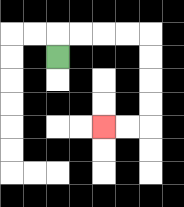{'start': '[2, 2]', 'end': '[4, 5]', 'path_directions': 'U,R,R,R,R,D,D,D,D,L,L', 'path_coordinates': '[[2, 2], [2, 1], [3, 1], [4, 1], [5, 1], [6, 1], [6, 2], [6, 3], [6, 4], [6, 5], [5, 5], [4, 5]]'}